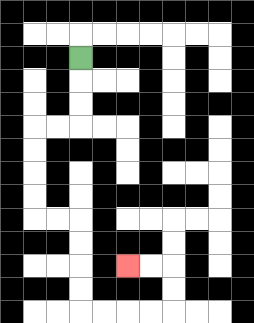{'start': '[3, 2]', 'end': '[5, 11]', 'path_directions': 'D,D,D,L,L,D,D,D,D,R,R,D,D,D,D,R,R,R,R,U,U,L,L', 'path_coordinates': '[[3, 2], [3, 3], [3, 4], [3, 5], [2, 5], [1, 5], [1, 6], [1, 7], [1, 8], [1, 9], [2, 9], [3, 9], [3, 10], [3, 11], [3, 12], [3, 13], [4, 13], [5, 13], [6, 13], [7, 13], [7, 12], [7, 11], [6, 11], [5, 11]]'}